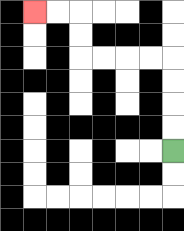{'start': '[7, 6]', 'end': '[1, 0]', 'path_directions': 'U,U,U,U,L,L,L,L,U,U,L,L', 'path_coordinates': '[[7, 6], [7, 5], [7, 4], [7, 3], [7, 2], [6, 2], [5, 2], [4, 2], [3, 2], [3, 1], [3, 0], [2, 0], [1, 0]]'}